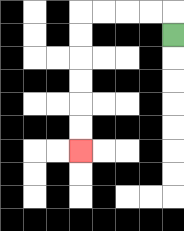{'start': '[7, 1]', 'end': '[3, 6]', 'path_directions': 'U,L,L,L,L,D,D,D,D,D,D', 'path_coordinates': '[[7, 1], [7, 0], [6, 0], [5, 0], [4, 0], [3, 0], [3, 1], [3, 2], [3, 3], [3, 4], [3, 5], [3, 6]]'}